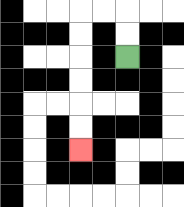{'start': '[5, 2]', 'end': '[3, 6]', 'path_directions': 'U,U,L,L,D,D,D,D,D,D', 'path_coordinates': '[[5, 2], [5, 1], [5, 0], [4, 0], [3, 0], [3, 1], [3, 2], [3, 3], [3, 4], [3, 5], [3, 6]]'}